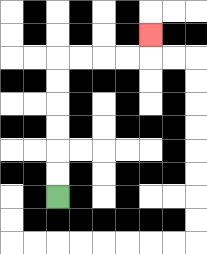{'start': '[2, 8]', 'end': '[6, 1]', 'path_directions': 'U,U,U,U,U,U,R,R,R,R,U', 'path_coordinates': '[[2, 8], [2, 7], [2, 6], [2, 5], [2, 4], [2, 3], [2, 2], [3, 2], [4, 2], [5, 2], [6, 2], [6, 1]]'}